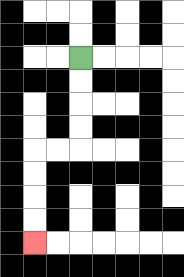{'start': '[3, 2]', 'end': '[1, 10]', 'path_directions': 'D,D,D,D,L,L,D,D,D,D', 'path_coordinates': '[[3, 2], [3, 3], [3, 4], [3, 5], [3, 6], [2, 6], [1, 6], [1, 7], [1, 8], [1, 9], [1, 10]]'}